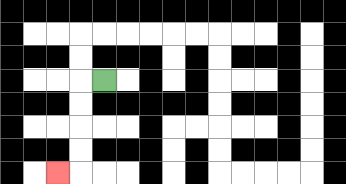{'start': '[4, 3]', 'end': '[2, 7]', 'path_directions': 'L,D,D,D,D,L', 'path_coordinates': '[[4, 3], [3, 3], [3, 4], [3, 5], [3, 6], [3, 7], [2, 7]]'}